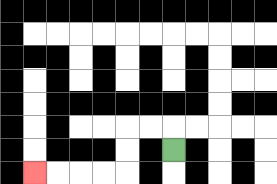{'start': '[7, 6]', 'end': '[1, 7]', 'path_directions': 'U,L,L,D,D,L,L,L,L', 'path_coordinates': '[[7, 6], [7, 5], [6, 5], [5, 5], [5, 6], [5, 7], [4, 7], [3, 7], [2, 7], [1, 7]]'}